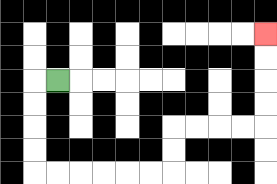{'start': '[2, 3]', 'end': '[11, 1]', 'path_directions': 'L,D,D,D,D,R,R,R,R,R,R,U,U,R,R,R,R,U,U,U,U', 'path_coordinates': '[[2, 3], [1, 3], [1, 4], [1, 5], [1, 6], [1, 7], [2, 7], [3, 7], [4, 7], [5, 7], [6, 7], [7, 7], [7, 6], [7, 5], [8, 5], [9, 5], [10, 5], [11, 5], [11, 4], [11, 3], [11, 2], [11, 1]]'}